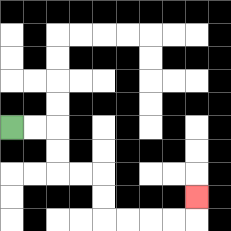{'start': '[0, 5]', 'end': '[8, 8]', 'path_directions': 'R,R,D,D,R,R,D,D,R,R,R,R,U', 'path_coordinates': '[[0, 5], [1, 5], [2, 5], [2, 6], [2, 7], [3, 7], [4, 7], [4, 8], [4, 9], [5, 9], [6, 9], [7, 9], [8, 9], [8, 8]]'}